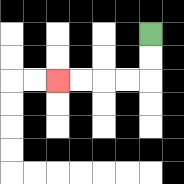{'start': '[6, 1]', 'end': '[2, 3]', 'path_directions': 'D,D,L,L,L,L', 'path_coordinates': '[[6, 1], [6, 2], [6, 3], [5, 3], [4, 3], [3, 3], [2, 3]]'}